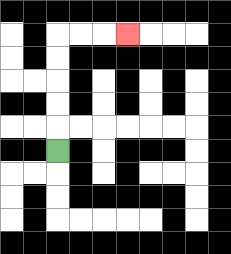{'start': '[2, 6]', 'end': '[5, 1]', 'path_directions': 'U,U,U,U,U,R,R,R', 'path_coordinates': '[[2, 6], [2, 5], [2, 4], [2, 3], [2, 2], [2, 1], [3, 1], [4, 1], [5, 1]]'}